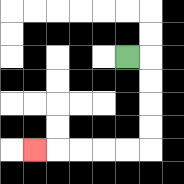{'start': '[5, 2]', 'end': '[1, 6]', 'path_directions': 'R,D,D,D,D,L,L,L,L,L', 'path_coordinates': '[[5, 2], [6, 2], [6, 3], [6, 4], [6, 5], [6, 6], [5, 6], [4, 6], [3, 6], [2, 6], [1, 6]]'}